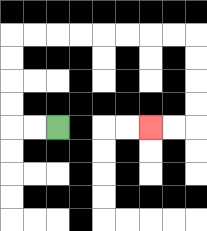{'start': '[2, 5]', 'end': '[6, 5]', 'path_directions': 'L,L,U,U,U,U,R,R,R,R,R,R,R,R,D,D,D,D,L,L', 'path_coordinates': '[[2, 5], [1, 5], [0, 5], [0, 4], [0, 3], [0, 2], [0, 1], [1, 1], [2, 1], [3, 1], [4, 1], [5, 1], [6, 1], [7, 1], [8, 1], [8, 2], [8, 3], [8, 4], [8, 5], [7, 5], [6, 5]]'}